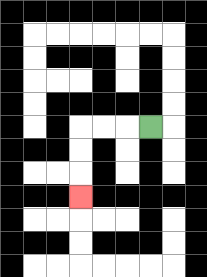{'start': '[6, 5]', 'end': '[3, 8]', 'path_directions': 'L,L,L,D,D,D', 'path_coordinates': '[[6, 5], [5, 5], [4, 5], [3, 5], [3, 6], [3, 7], [3, 8]]'}